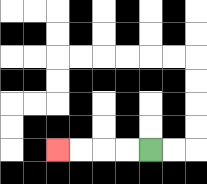{'start': '[6, 6]', 'end': '[2, 6]', 'path_directions': 'L,L,L,L', 'path_coordinates': '[[6, 6], [5, 6], [4, 6], [3, 6], [2, 6]]'}